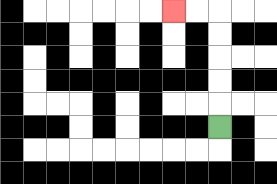{'start': '[9, 5]', 'end': '[7, 0]', 'path_directions': 'U,U,U,U,U,L,L', 'path_coordinates': '[[9, 5], [9, 4], [9, 3], [9, 2], [9, 1], [9, 0], [8, 0], [7, 0]]'}